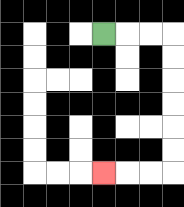{'start': '[4, 1]', 'end': '[4, 7]', 'path_directions': 'R,R,R,D,D,D,D,D,D,L,L,L', 'path_coordinates': '[[4, 1], [5, 1], [6, 1], [7, 1], [7, 2], [7, 3], [7, 4], [7, 5], [7, 6], [7, 7], [6, 7], [5, 7], [4, 7]]'}